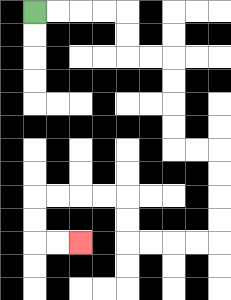{'start': '[1, 0]', 'end': '[3, 10]', 'path_directions': 'R,R,R,R,D,D,R,R,D,D,D,D,R,R,D,D,D,D,L,L,L,L,U,U,L,L,L,L,D,D,R,R', 'path_coordinates': '[[1, 0], [2, 0], [3, 0], [4, 0], [5, 0], [5, 1], [5, 2], [6, 2], [7, 2], [7, 3], [7, 4], [7, 5], [7, 6], [8, 6], [9, 6], [9, 7], [9, 8], [9, 9], [9, 10], [8, 10], [7, 10], [6, 10], [5, 10], [5, 9], [5, 8], [4, 8], [3, 8], [2, 8], [1, 8], [1, 9], [1, 10], [2, 10], [3, 10]]'}